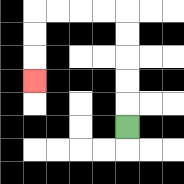{'start': '[5, 5]', 'end': '[1, 3]', 'path_directions': 'U,U,U,U,U,L,L,L,L,D,D,D', 'path_coordinates': '[[5, 5], [5, 4], [5, 3], [5, 2], [5, 1], [5, 0], [4, 0], [3, 0], [2, 0], [1, 0], [1, 1], [1, 2], [1, 3]]'}